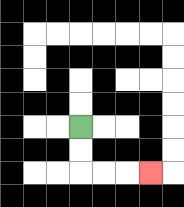{'start': '[3, 5]', 'end': '[6, 7]', 'path_directions': 'D,D,R,R,R', 'path_coordinates': '[[3, 5], [3, 6], [3, 7], [4, 7], [5, 7], [6, 7]]'}